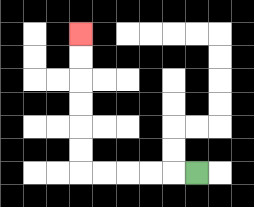{'start': '[8, 7]', 'end': '[3, 1]', 'path_directions': 'L,L,L,L,L,U,U,U,U,U,U', 'path_coordinates': '[[8, 7], [7, 7], [6, 7], [5, 7], [4, 7], [3, 7], [3, 6], [3, 5], [3, 4], [3, 3], [3, 2], [3, 1]]'}